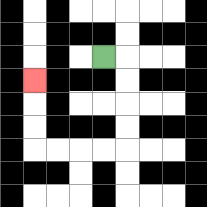{'start': '[4, 2]', 'end': '[1, 3]', 'path_directions': 'R,D,D,D,D,L,L,L,L,U,U,U', 'path_coordinates': '[[4, 2], [5, 2], [5, 3], [5, 4], [5, 5], [5, 6], [4, 6], [3, 6], [2, 6], [1, 6], [1, 5], [1, 4], [1, 3]]'}